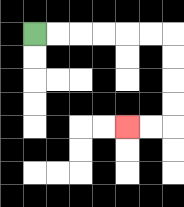{'start': '[1, 1]', 'end': '[5, 5]', 'path_directions': 'R,R,R,R,R,R,D,D,D,D,L,L', 'path_coordinates': '[[1, 1], [2, 1], [3, 1], [4, 1], [5, 1], [6, 1], [7, 1], [7, 2], [7, 3], [7, 4], [7, 5], [6, 5], [5, 5]]'}